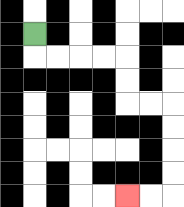{'start': '[1, 1]', 'end': '[5, 8]', 'path_directions': 'D,R,R,R,R,D,D,R,R,D,D,D,D,L,L', 'path_coordinates': '[[1, 1], [1, 2], [2, 2], [3, 2], [4, 2], [5, 2], [5, 3], [5, 4], [6, 4], [7, 4], [7, 5], [7, 6], [7, 7], [7, 8], [6, 8], [5, 8]]'}